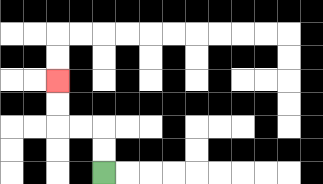{'start': '[4, 7]', 'end': '[2, 3]', 'path_directions': 'U,U,L,L,U,U', 'path_coordinates': '[[4, 7], [4, 6], [4, 5], [3, 5], [2, 5], [2, 4], [2, 3]]'}